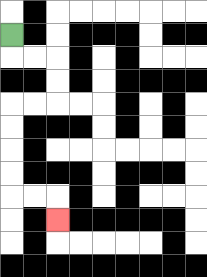{'start': '[0, 1]', 'end': '[2, 9]', 'path_directions': 'D,R,R,D,D,L,L,D,D,D,D,R,R,D', 'path_coordinates': '[[0, 1], [0, 2], [1, 2], [2, 2], [2, 3], [2, 4], [1, 4], [0, 4], [0, 5], [0, 6], [0, 7], [0, 8], [1, 8], [2, 8], [2, 9]]'}